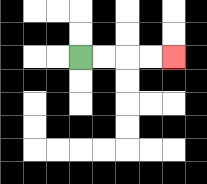{'start': '[3, 2]', 'end': '[7, 2]', 'path_directions': 'R,R,R,R', 'path_coordinates': '[[3, 2], [4, 2], [5, 2], [6, 2], [7, 2]]'}